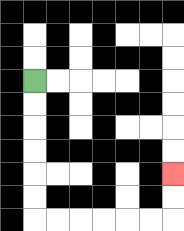{'start': '[1, 3]', 'end': '[7, 7]', 'path_directions': 'D,D,D,D,D,D,R,R,R,R,R,R,U,U', 'path_coordinates': '[[1, 3], [1, 4], [1, 5], [1, 6], [1, 7], [1, 8], [1, 9], [2, 9], [3, 9], [4, 9], [5, 9], [6, 9], [7, 9], [7, 8], [7, 7]]'}